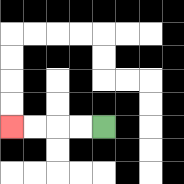{'start': '[4, 5]', 'end': '[0, 5]', 'path_directions': 'L,L,L,L', 'path_coordinates': '[[4, 5], [3, 5], [2, 5], [1, 5], [0, 5]]'}